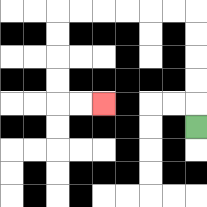{'start': '[8, 5]', 'end': '[4, 4]', 'path_directions': 'U,U,U,U,U,L,L,L,L,L,L,D,D,D,D,R,R', 'path_coordinates': '[[8, 5], [8, 4], [8, 3], [8, 2], [8, 1], [8, 0], [7, 0], [6, 0], [5, 0], [4, 0], [3, 0], [2, 0], [2, 1], [2, 2], [2, 3], [2, 4], [3, 4], [4, 4]]'}